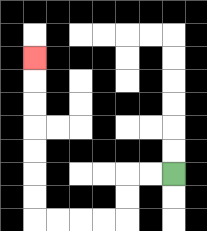{'start': '[7, 7]', 'end': '[1, 2]', 'path_directions': 'L,L,D,D,L,L,L,L,U,U,U,U,U,U,U', 'path_coordinates': '[[7, 7], [6, 7], [5, 7], [5, 8], [5, 9], [4, 9], [3, 9], [2, 9], [1, 9], [1, 8], [1, 7], [1, 6], [1, 5], [1, 4], [1, 3], [1, 2]]'}